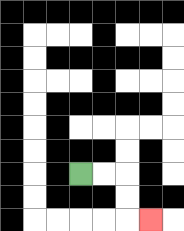{'start': '[3, 7]', 'end': '[6, 9]', 'path_directions': 'R,R,D,D,R', 'path_coordinates': '[[3, 7], [4, 7], [5, 7], [5, 8], [5, 9], [6, 9]]'}